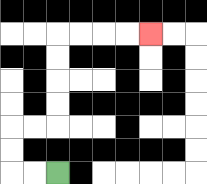{'start': '[2, 7]', 'end': '[6, 1]', 'path_directions': 'L,L,U,U,R,R,U,U,U,U,R,R,R,R', 'path_coordinates': '[[2, 7], [1, 7], [0, 7], [0, 6], [0, 5], [1, 5], [2, 5], [2, 4], [2, 3], [2, 2], [2, 1], [3, 1], [4, 1], [5, 1], [6, 1]]'}